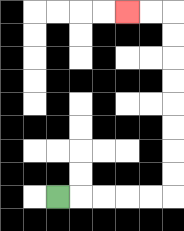{'start': '[2, 8]', 'end': '[5, 0]', 'path_directions': 'R,R,R,R,R,U,U,U,U,U,U,U,U,L,L', 'path_coordinates': '[[2, 8], [3, 8], [4, 8], [5, 8], [6, 8], [7, 8], [7, 7], [7, 6], [7, 5], [7, 4], [7, 3], [7, 2], [7, 1], [7, 0], [6, 0], [5, 0]]'}